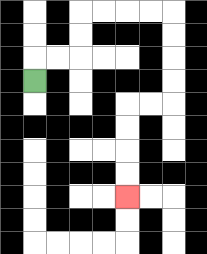{'start': '[1, 3]', 'end': '[5, 8]', 'path_directions': 'U,R,R,U,U,R,R,R,R,D,D,D,D,L,L,D,D,D,D', 'path_coordinates': '[[1, 3], [1, 2], [2, 2], [3, 2], [3, 1], [3, 0], [4, 0], [5, 0], [6, 0], [7, 0], [7, 1], [7, 2], [7, 3], [7, 4], [6, 4], [5, 4], [5, 5], [5, 6], [5, 7], [5, 8]]'}